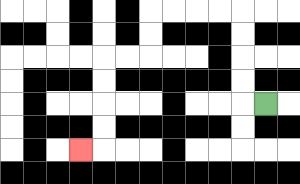{'start': '[11, 4]', 'end': '[3, 6]', 'path_directions': 'L,U,U,U,U,L,L,L,L,D,D,L,L,D,D,D,D,L', 'path_coordinates': '[[11, 4], [10, 4], [10, 3], [10, 2], [10, 1], [10, 0], [9, 0], [8, 0], [7, 0], [6, 0], [6, 1], [6, 2], [5, 2], [4, 2], [4, 3], [4, 4], [4, 5], [4, 6], [3, 6]]'}